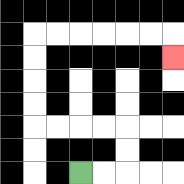{'start': '[3, 7]', 'end': '[7, 2]', 'path_directions': 'R,R,U,U,L,L,L,L,U,U,U,U,R,R,R,R,R,R,D', 'path_coordinates': '[[3, 7], [4, 7], [5, 7], [5, 6], [5, 5], [4, 5], [3, 5], [2, 5], [1, 5], [1, 4], [1, 3], [1, 2], [1, 1], [2, 1], [3, 1], [4, 1], [5, 1], [6, 1], [7, 1], [7, 2]]'}